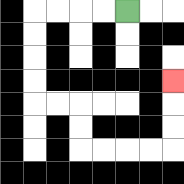{'start': '[5, 0]', 'end': '[7, 3]', 'path_directions': 'L,L,L,L,D,D,D,D,R,R,D,D,R,R,R,R,U,U,U', 'path_coordinates': '[[5, 0], [4, 0], [3, 0], [2, 0], [1, 0], [1, 1], [1, 2], [1, 3], [1, 4], [2, 4], [3, 4], [3, 5], [3, 6], [4, 6], [5, 6], [6, 6], [7, 6], [7, 5], [7, 4], [7, 3]]'}